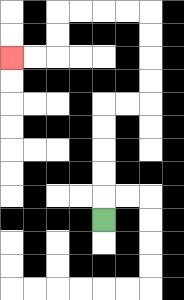{'start': '[4, 9]', 'end': '[0, 2]', 'path_directions': 'U,U,U,U,U,R,R,U,U,U,U,L,L,L,L,D,D,L,L', 'path_coordinates': '[[4, 9], [4, 8], [4, 7], [4, 6], [4, 5], [4, 4], [5, 4], [6, 4], [6, 3], [6, 2], [6, 1], [6, 0], [5, 0], [4, 0], [3, 0], [2, 0], [2, 1], [2, 2], [1, 2], [0, 2]]'}